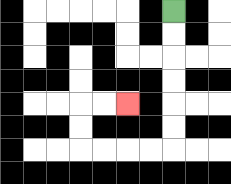{'start': '[7, 0]', 'end': '[5, 4]', 'path_directions': 'D,D,D,D,D,D,L,L,L,L,U,U,R,R', 'path_coordinates': '[[7, 0], [7, 1], [7, 2], [7, 3], [7, 4], [7, 5], [7, 6], [6, 6], [5, 6], [4, 6], [3, 6], [3, 5], [3, 4], [4, 4], [5, 4]]'}